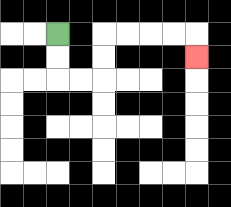{'start': '[2, 1]', 'end': '[8, 2]', 'path_directions': 'D,D,R,R,U,U,R,R,R,R,D', 'path_coordinates': '[[2, 1], [2, 2], [2, 3], [3, 3], [4, 3], [4, 2], [4, 1], [5, 1], [6, 1], [7, 1], [8, 1], [8, 2]]'}